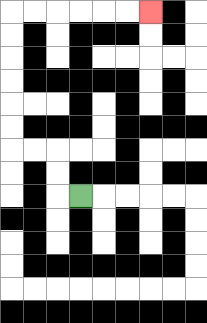{'start': '[3, 8]', 'end': '[6, 0]', 'path_directions': 'L,U,U,L,L,U,U,U,U,U,U,R,R,R,R,R,R', 'path_coordinates': '[[3, 8], [2, 8], [2, 7], [2, 6], [1, 6], [0, 6], [0, 5], [0, 4], [0, 3], [0, 2], [0, 1], [0, 0], [1, 0], [2, 0], [3, 0], [4, 0], [5, 0], [6, 0]]'}